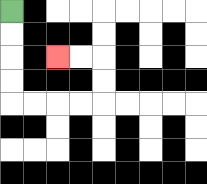{'start': '[0, 0]', 'end': '[2, 2]', 'path_directions': 'D,D,D,D,R,R,R,R,U,U,L,L', 'path_coordinates': '[[0, 0], [0, 1], [0, 2], [0, 3], [0, 4], [1, 4], [2, 4], [3, 4], [4, 4], [4, 3], [4, 2], [3, 2], [2, 2]]'}